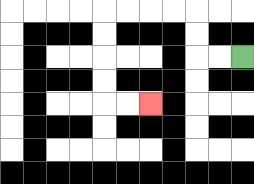{'start': '[10, 2]', 'end': '[6, 4]', 'path_directions': 'L,L,U,U,L,L,L,L,D,D,D,D,R,R', 'path_coordinates': '[[10, 2], [9, 2], [8, 2], [8, 1], [8, 0], [7, 0], [6, 0], [5, 0], [4, 0], [4, 1], [4, 2], [4, 3], [4, 4], [5, 4], [6, 4]]'}